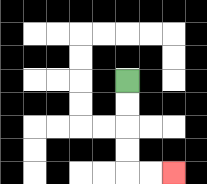{'start': '[5, 3]', 'end': '[7, 7]', 'path_directions': 'D,D,D,D,R,R', 'path_coordinates': '[[5, 3], [5, 4], [5, 5], [5, 6], [5, 7], [6, 7], [7, 7]]'}